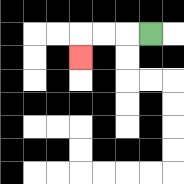{'start': '[6, 1]', 'end': '[3, 2]', 'path_directions': 'L,L,L,D', 'path_coordinates': '[[6, 1], [5, 1], [4, 1], [3, 1], [3, 2]]'}